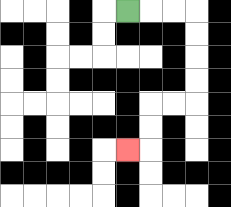{'start': '[5, 0]', 'end': '[5, 6]', 'path_directions': 'R,R,R,D,D,D,D,L,L,D,D,L', 'path_coordinates': '[[5, 0], [6, 0], [7, 0], [8, 0], [8, 1], [8, 2], [8, 3], [8, 4], [7, 4], [6, 4], [6, 5], [6, 6], [5, 6]]'}